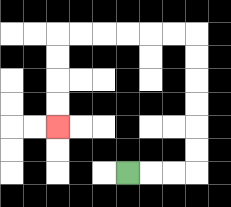{'start': '[5, 7]', 'end': '[2, 5]', 'path_directions': 'R,R,R,U,U,U,U,U,U,L,L,L,L,L,L,D,D,D,D', 'path_coordinates': '[[5, 7], [6, 7], [7, 7], [8, 7], [8, 6], [8, 5], [8, 4], [8, 3], [8, 2], [8, 1], [7, 1], [6, 1], [5, 1], [4, 1], [3, 1], [2, 1], [2, 2], [2, 3], [2, 4], [2, 5]]'}